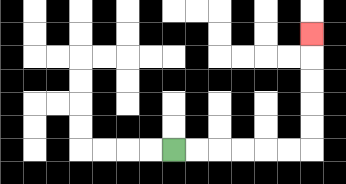{'start': '[7, 6]', 'end': '[13, 1]', 'path_directions': 'R,R,R,R,R,R,U,U,U,U,U', 'path_coordinates': '[[7, 6], [8, 6], [9, 6], [10, 6], [11, 6], [12, 6], [13, 6], [13, 5], [13, 4], [13, 3], [13, 2], [13, 1]]'}